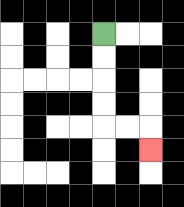{'start': '[4, 1]', 'end': '[6, 6]', 'path_directions': 'D,D,D,D,R,R,D', 'path_coordinates': '[[4, 1], [4, 2], [4, 3], [4, 4], [4, 5], [5, 5], [6, 5], [6, 6]]'}